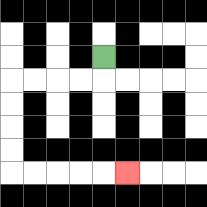{'start': '[4, 2]', 'end': '[5, 7]', 'path_directions': 'D,L,L,L,L,D,D,D,D,R,R,R,R,R', 'path_coordinates': '[[4, 2], [4, 3], [3, 3], [2, 3], [1, 3], [0, 3], [0, 4], [0, 5], [0, 6], [0, 7], [1, 7], [2, 7], [3, 7], [4, 7], [5, 7]]'}